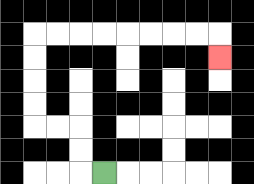{'start': '[4, 7]', 'end': '[9, 2]', 'path_directions': 'L,U,U,L,L,U,U,U,U,R,R,R,R,R,R,R,R,D', 'path_coordinates': '[[4, 7], [3, 7], [3, 6], [3, 5], [2, 5], [1, 5], [1, 4], [1, 3], [1, 2], [1, 1], [2, 1], [3, 1], [4, 1], [5, 1], [6, 1], [7, 1], [8, 1], [9, 1], [9, 2]]'}